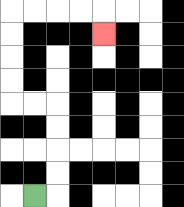{'start': '[1, 8]', 'end': '[4, 1]', 'path_directions': 'R,U,U,U,U,L,L,U,U,U,U,R,R,R,R,D', 'path_coordinates': '[[1, 8], [2, 8], [2, 7], [2, 6], [2, 5], [2, 4], [1, 4], [0, 4], [0, 3], [0, 2], [0, 1], [0, 0], [1, 0], [2, 0], [3, 0], [4, 0], [4, 1]]'}